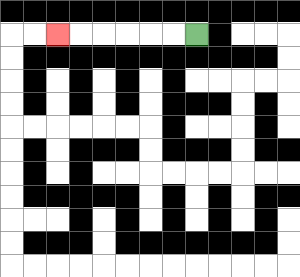{'start': '[8, 1]', 'end': '[2, 1]', 'path_directions': 'L,L,L,L,L,L', 'path_coordinates': '[[8, 1], [7, 1], [6, 1], [5, 1], [4, 1], [3, 1], [2, 1]]'}